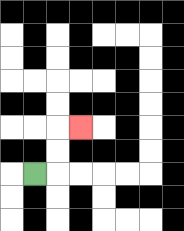{'start': '[1, 7]', 'end': '[3, 5]', 'path_directions': 'R,U,U,R', 'path_coordinates': '[[1, 7], [2, 7], [2, 6], [2, 5], [3, 5]]'}